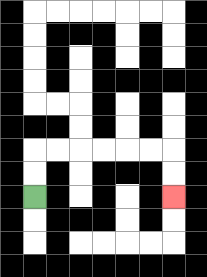{'start': '[1, 8]', 'end': '[7, 8]', 'path_directions': 'U,U,R,R,R,R,R,R,D,D', 'path_coordinates': '[[1, 8], [1, 7], [1, 6], [2, 6], [3, 6], [4, 6], [5, 6], [6, 6], [7, 6], [7, 7], [7, 8]]'}